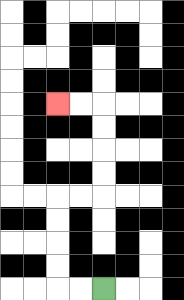{'start': '[4, 12]', 'end': '[2, 4]', 'path_directions': 'L,L,U,U,U,U,R,R,U,U,U,U,L,L', 'path_coordinates': '[[4, 12], [3, 12], [2, 12], [2, 11], [2, 10], [2, 9], [2, 8], [3, 8], [4, 8], [4, 7], [4, 6], [4, 5], [4, 4], [3, 4], [2, 4]]'}